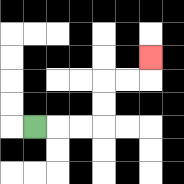{'start': '[1, 5]', 'end': '[6, 2]', 'path_directions': 'R,R,R,U,U,R,R,U', 'path_coordinates': '[[1, 5], [2, 5], [3, 5], [4, 5], [4, 4], [4, 3], [5, 3], [6, 3], [6, 2]]'}